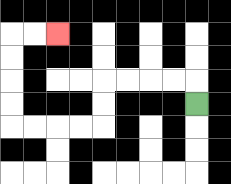{'start': '[8, 4]', 'end': '[2, 1]', 'path_directions': 'U,L,L,L,L,D,D,L,L,L,L,U,U,U,U,R,R', 'path_coordinates': '[[8, 4], [8, 3], [7, 3], [6, 3], [5, 3], [4, 3], [4, 4], [4, 5], [3, 5], [2, 5], [1, 5], [0, 5], [0, 4], [0, 3], [0, 2], [0, 1], [1, 1], [2, 1]]'}